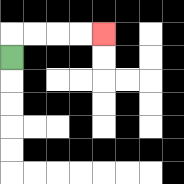{'start': '[0, 2]', 'end': '[4, 1]', 'path_directions': 'U,R,R,R,R', 'path_coordinates': '[[0, 2], [0, 1], [1, 1], [2, 1], [3, 1], [4, 1]]'}